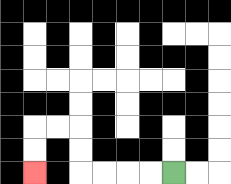{'start': '[7, 7]', 'end': '[1, 7]', 'path_directions': 'L,L,L,L,U,U,L,L,D,D', 'path_coordinates': '[[7, 7], [6, 7], [5, 7], [4, 7], [3, 7], [3, 6], [3, 5], [2, 5], [1, 5], [1, 6], [1, 7]]'}